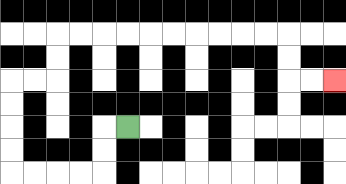{'start': '[5, 5]', 'end': '[14, 3]', 'path_directions': 'L,D,D,L,L,L,L,U,U,U,U,R,R,U,U,R,R,R,R,R,R,R,R,R,R,D,D,R,R', 'path_coordinates': '[[5, 5], [4, 5], [4, 6], [4, 7], [3, 7], [2, 7], [1, 7], [0, 7], [0, 6], [0, 5], [0, 4], [0, 3], [1, 3], [2, 3], [2, 2], [2, 1], [3, 1], [4, 1], [5, 1], [6, 1], [7, 1], [8, 1], [9, 1], [10, 1], [11, 1], [12, 1], [12, 2], [12, 3], [13, 3], [14, 3]]'}